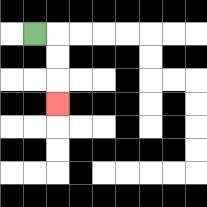{'start': '[1, 1]', 'end': '[2, 4]', 'path_directions': 'R,D,D,D', 'path_coordinates': '[[1, 1], [2, 1], [2, 2], [2, 3], [2, 4]]'}